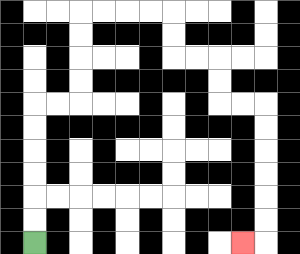{'start': '[1, 10]', 'end': '[10, 10]', 'path_directions': 'U,U,U,U,U,U,R,R,U,U,U,U,R,R,R,R,D,D,R,R,D,D,R,R,D,D,D,D,D,D,L', 'path_coordinates': '[[1, 10], [1, 9], [1, 8], [1, 7], [1, 6], [1, 5], [1, 4], [2, 4], [3, 4], [3, 3], [3, 2], [3, 1], [3, 0], [4, 0], [5, 0], [6, 0], [7, 0], [7, 1], [7, 2], [8, 2], [9, 2], [9, 3], [9, 4], [10, 4], [11, 4], [11, 5], [11, 6], [11, 7], [11, 8], [11, 9], [11, 10], [10, 10]]'}